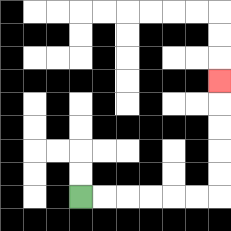{'start': '[3, 8]', 'end': '[9, 3]', 'path_directions': 'R,R,R,R,R,R,U,U,U,U,U', 'path_coordinates': '[[3, 8], [4, 8], [5, 8], [6, 8], [7, 8], [8, 8], [9, 8], [9, 7], [9, 6], [9, 5], [9, 4], [9, 3]]'}